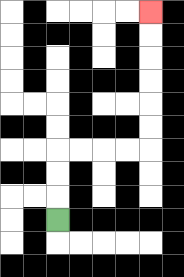{'start': '[2, 9]', 'end': '[6, 0]', 'path_directions': 'U,U,U,R,R,R,R,U,U,U,U,U,U', 'path_coordinates': '[[2, 9], [2, 8], [2, 7], [2, 6], [3, 6], [4, 6], [5, 6], [6, 6], [6, 5], [6, 4], [6, 3], [6, 2], [6, 1], [6, 0]]'}